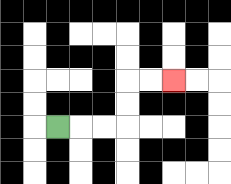{'start': '[2, 5]', 'end': '[7, 3]', 'path_directions': 'R,R,R,U,U,R,R', 'path_coordinates': '[[2, 5], [3, 5], [4, 5], [5, 5], [5, 4], [5, 3], [6, 3], [7, 3]]'}